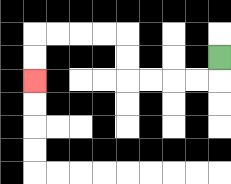{'start': '[9, 2]', 'end': '[1, 3]', 'path_directions': 'D,L,L,L,L,U,U,L,L,L,L,D,D', 'path_coordinates': '[[9, 2], [9, 3], [8, 3], [7, 3], [6, 3], [5, 3], [5, 2], [5, 1], [4, 1], [3, 1], [2, 1], [1, 1], [1, 2], [1, 3]]'}